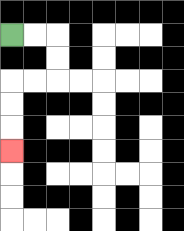{'start': '[0, 1]', 'end': '[0, 6]', 'path_directions': 'R,R,D,D,L,L,D,D,D', 'path_coordinates': '[[0, 1], [1, 1], [2, 1], [2, 2], [2, 3], [1, 3], [0, 3], [0, 4], [0, 5], [0, 6]]'}